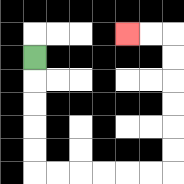{'start': '[1, 2]', 'end': '[5, 1]', 'path_directions': 'D,D,D,D,D,R,R,R,R,R,R,U,U,U,U,U,U,L,L', 'path_coordinates': '[[1, 2], [1, 3], [1, 4], [1, 5], [1, 6], [1, 7], [2, 7], [3, 7], [4, 7], [5, 7], [6, 7], [7, 7], [7, 6], [7, 5], [7, 4], [7, 3], [7, 2], [7, 1], [6, 1], [5, 1]]'}